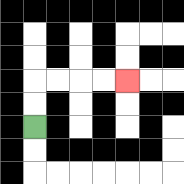{'start': '[1, 5]', 'end': '[5, 3]', 'path_directions': 'U,U,R,R,R,R', 'path_coordinates': '[[1, 5], [1, 4], [1, 3], [2, 3], [3, 3], [4, 3], [5, 3]]'}